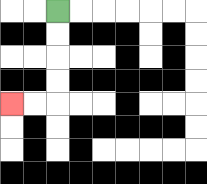{'start': '[2, 0]', 'end': '[0, 4]', 'path_directions': 'D,D,D,D,L,L', 'path_coordinates': '[[2, 0], [2, 1], [2, 2], [2, 3], [2, 4], [1, 4], [0, 4]]'}